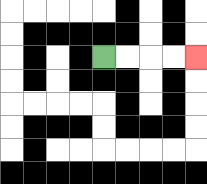{'start': '[4, 2]', 'end': '[8, 2]', 'path_directions': 'R,R,R,R', 'path_coordinates': '[[4, 2], [5, 2], [6, 2], [7, 2], [8, 2]]'}